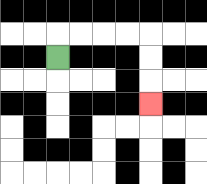{'start': '[2, 2]', 'end': '[6, 4]', 'path_directions': 'U,R,R,R,R,D,D,D', 'path_coordinates': '[[2, 2], [2, 1], [3, 1], [4, 1], [5, 1], [6, 1], [6, 2], [6, 3], [6, 4]]'}